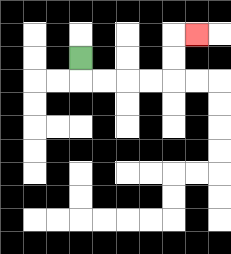{'start': '[3, 2]', 'end': '[8, 1]', 'path_directions': 'D,R,R,R,R,U,U,R', 'path_coordinates': '[[3, 2], [3, 3], [4, 3], [5, 3], [6, 3], [7, 3], [7, 2], [7, 1], [8, 1]]'}